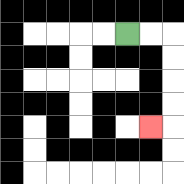{'start': '[5, 1]', 'end': '[6, 5]', 'path_directions': 'R,R,D,D,D,D,L', 'path_coordinates': '[[5, 1], [6, 1], [7, 1], [7, 2], [7, 3], [7, 4], [7, 5], [6, 5]]'}